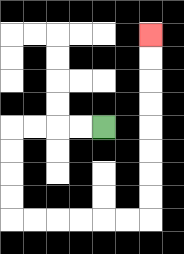{'start': '[4, 5]', 'end': '[6, 1]', 'path_directions': 'L,L,L,L,D,D,D,D,R,R,R,R,R,R,U,U,U,U,U,U,U,U', 'path_coordinates': '[[4, 5], [3, 5], [2, 5], [1, 5], [0, 5], [0, 6], [0, 7], [0, 8], [0, 9], [1, 9], [2, 9], [3, 9], [4, 9], [5, 9], [6, 9], [6, 8], [6, 7], [6, 6], [6, 5], [6, 4], [6, 3], [6, 2], [6, 1]]'}